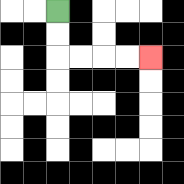{'start': '[2, 0]', 'end': '[6, 2]', 'path_directions': 'D,D,R,R,R,R', 'path_coordinates': '[[2, 0], [2, 1], [2, 2], [3, 2], [4, 2], [5, 2], [6, 2]]'}